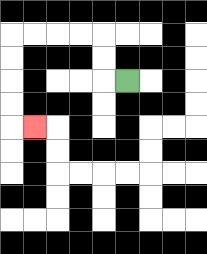{'start': '[5, 3]', 'end': '[1, 5]', 'path_directions': 'L,U,U,L,L,L,L,D,D,D,D,R', 'path_coordinates': '[[5, 3], [4, 3], [4, 2], [4, 1], [3, 1], [2, 1], [1, 1], [0, 1], [0, 2], [0, 3], [0, 4], [0, 5], [1, 5]]'}